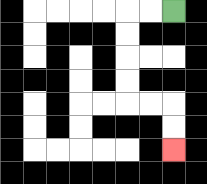{'start': '[7, 0]', 'end': '[7, 6]', 'path_directions': 'L,L,D,D,D,D,R,R,D,D', 'path_coordinates': '[[7, 0], [6, 0], [5, 0], [5, 1], [5, 2], [5, 3], [5, 4], [6, 4], [7, 4], [7, 5], [7, 6]]'}